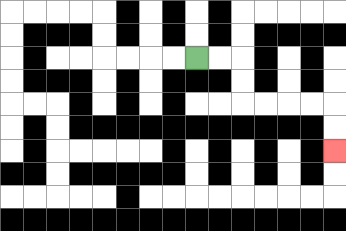{'start': '[8, 2]', 'end': '[14, 6]', 'path_directions': 'R,R,D,D,R,R,R,R,D,D', 'path_coordinates': '[[8, 2], [9, 2], [10, 2], [10, 3], [10, 4], [11, 4], [12, 4], [13, 4], [14, 4], [14, 5], [14, 6]]'}